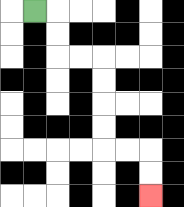{'start': '[1, 0]', 'end': '[6, 8]', 'path_directions': 'R,D,D,R,R,D,D,D,D,R,R,D,D', 'path_coordinates': '[[1, 0], [2, 0], [2, 1], [2, 2], [3, 2], [4, 2], [4, 3], [4, 4], [4, 5], [4, 6], [5, 6], [6, 6], [6, 7], [6, 8]]'}